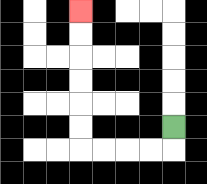{'start': '[7, 5]', 'end': '[3, 0]', 'path_directions': 'D,L,L,L,L,U,U,U,U,U,U', 'path_coordinates': '[[7, 5], [7, 6], [6, 6], [5, 6], [4, 6], [3, 6], [3, 5], [3, 4], [3, 3], [3, 2], [3, 1], [3, 0]]'}